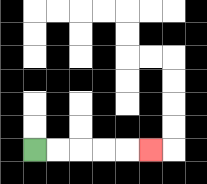{'start': '[1, 6]', 'end': '[6, 6]', 'path_directions': 'R,R,R,R,R', 'path_coordinates': '[[1, 6], [2, 6], [3, 6], [4, 6], [5, 6], [6, 6]]'}